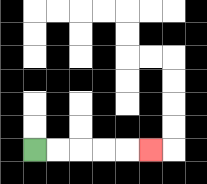{'start': '[1, 6]', 'end': '[6, 6]', 'path_directions': 'R,R,R,R,R', 'path_coordinates': '[[1, 6], [2, 6], [3, 6], [4, 6], [5, 6], [6, 6]]'}